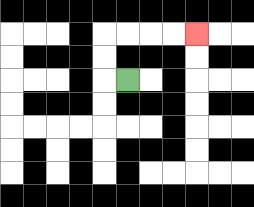{'start': '[5, 3]', 'end': '[8, 1]', 'path_directions': 'L,U,U,R,R,R,R', 'path_coordinates': '[[5, 3], [4, 3], [4, 2], [4, 1], [5, 1], [6, 1], [7, 1], [8, 1]]'}